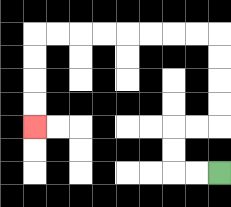{'start': '[9, 7]', 'end': '[1, 5]', 'path_directions': 'L,L,U,U,R,R,U,U,U,U,L,L,L,L,L,L,L,L,D,D,D,D', 'path_coordinates': '[[9, 7], [8, 7], [7, 7], [7, 6], [7, 5], [8, 5], [9, 5], [9, 4], [9, 3], [9, 2], [9, 1], [8, 1], [7, 1], [6, 1], [5, 1], [4, 1], [3, 1], [2, 1], [1, 1], [1, 2], [1, 3], [1, 4], [1, 5]]'}